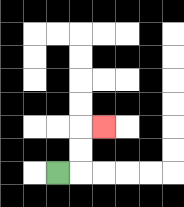{'start': '[2, 7]', 'end': '[4, 5]', 'path_directions': 'R,U,U,R', 'path_coordinates': '[[2, 7], [3, 7], [3, 6], [3, 5], [4, 5]]'}